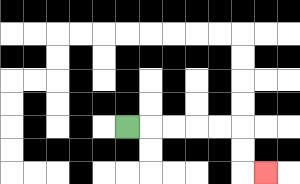{'start': '[5, 5]', 'end': '[11, 7]', 'path_directions': 'R,R,R,R,R,D,D,R', 'path_coordinates': '[[5, 5], [6, 5], [7, 5], [8, 5], [9, 5], [10, 5], [10, 6], [10, 7], [11, 7]]'}